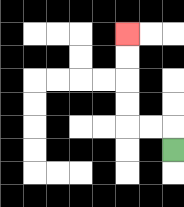{'start': '[7, 6]', 'end': '[5, 1]', 'path_directions': 'U,L,L,U,U,U,U', 'path_coordinates': '[[7, 6], [7, 5], [6, 5], [5, 5], [5, 4], [5, 3], [5, 2], [5, 1]]'}